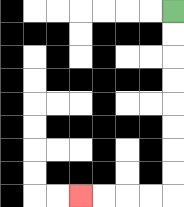{'start': '[7, 0]', 'end': '[3, 8]', 'path_directions': 'D,D,D,D,D,D,D,D,L,L,L,L', 'path_coordinates': '[[7, 0], [7, 1], [7, 2], [7, 3], [7, 4], [7, 5], [7, 6], [7, 7], [7, 8], [6, 8], [5, 8], [4, 8], [3, 8]]'}